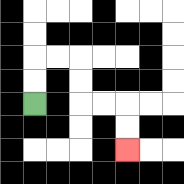{'start': '[1, 4]', 'end': '[5, 6]', 'path_directions': 'U,U,R,R,D,D,R,R,D,D', 'path_coordinates': '[[1, 4], [1, 3], [1, 2], [2, 2], [3, 2], [3, 3], [3, 4], [4, 4], [5, 4], [5, 5], [5, 6]]'}